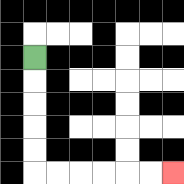{'start': '[1, 2]', 'end': '[7, 7]', 'path_directions': 'D,D,D,D,D,R,R,R,R,R,R', 'path_coordinates': '[[1, 2], [1, 3], [1, 4], [1, 5], [1, 6], [1, 7], [2, 7], [3, 7], [4, 7], [5, 7], [6, 7], [7, 7]]'}